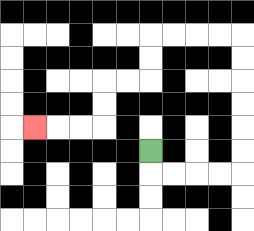{'start': '[6, 6]', 'end': '[1, 5]', 'path_directions': 'D,R,R,R,R,U,U,U,U,U,U,L,L,L,L,D,D,L,L,D,D,L,L,L', 'path_coordinates': '[[6, 6], [6, 7], [7, 7], [8, 7], [9, 7], [10, 7], [10, 6], [10, 5], [10, 4], [10, 3], [10, 2], [10, 1], [9, 1], [8, 1], [7, 1], [6, 1], [6, 2], [6, 3], [5, 3], [4, 3], [4, 4], [4, 5], [3, 5], [2, 5], [1, 5]]'}